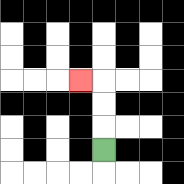{'start': '[4, 6]', 'end': '[3, 3]', 'path_directions': 'U,U,U,L', 'path_coordinates': '[[4, 6], [4, 5], [4, 4], [4, 3], [3, 3]]'}